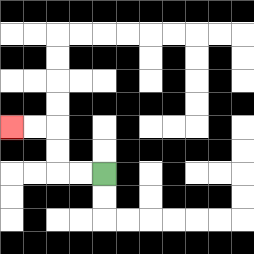{'start': '[4, 7]', 'end': '[0, 5]', 'path_directions': 'L,L,U,U,L,L', 'path_coordinates': '[[4, 7], [3, 7], [2, 7], [2, 6], [2, 5], [1, 5], [0, 5]]'}